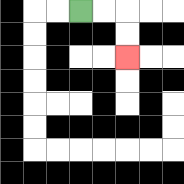{'start': '[3, 0]', 'end': '[5, 2]', 'path_directions': 'R,R,D,D', 'path_coordinates': '[[3, 0], [4, 0], [5, 0], [5, 1], [5, 2]]'}